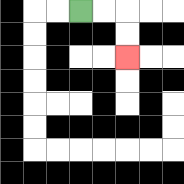{'start': '[3, 0]', 'end': '[5, 2]', 'path_directions': 'R,R,D,D', 'path_coordinates': '[[3, 0], [4, 0], [5, 0], [5, 1], [5, 2]]'}